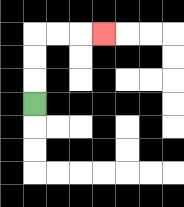{'start': '[1, 4]', 'end': '[4, 1]', 'path_directions': 'U,U,U,R,R,R', 'path_coordinates': '[[1, 4], [1, 3], [1, 2], [1, 1], [2, 1], [3, 1], [4, 1]]'}